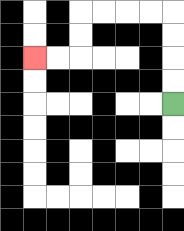{'start': '[7, 4]', 'end': '[1, 2]', 'path_directions': 'U,U,U,U,L,L,L,L,D,D,L,L', 'path_coordinates': '[[7, 4], [7, 3], [7, 2], [7, 1], [7, 0], [6, 0], [5, 0], [4, 0], [3, 0], [3, 1], [3, 2], [2, 2], [1, 2]]'}